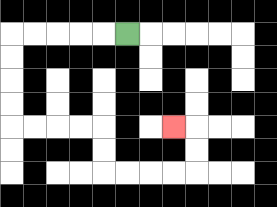{'start': '[5, 1]', 'end': '[7, 5]', 'path_directions': 'L,L,L,L,L,D,D,D,D,R,R,R,R,D,D,R,R,R,R,U,U,L', 'path_coordinates': '[[5, 1], [4, 1], [3, 1], [2, 1], [1, 1], [0, 1], [0, 2], [0, 3], [0, 4], [0, 5], [1, 5], [2, 5], [3, 5], [4, 5], [4, 6], [4, 7], [5, 7], [6, 7], [7, 7], [8, 7], [8, 6], [8, 5], [7, 5]]'}